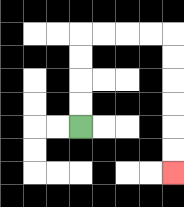{'start': '[3, 5]', 'end': '[7, 7]', 'path_directions': 'U,U,U,U,R,R,R,R,D,D,D,D,D,D', 'path_coordinates': '[[3, 5], [3, 4], [3, 3], [3, 2], [3, 1], [4, 1], [5, 1], [6, 1], [7, 1], [7, 2], [7, 3], [7, 4], [7, 5], [7, 6], [7, 7]]'}